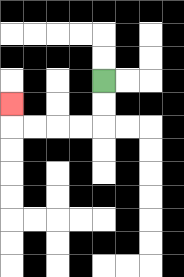{'start': '[4, 3]', 'end': '[0, 4]', 'path_directions': 'D,D,L,L,L,L,U', 'path_coordinates': '[[4, 3], [4, 4], [4, 5], [3, 5], [2, 5], [1, 5], [0, 5], [0, 4]]'}